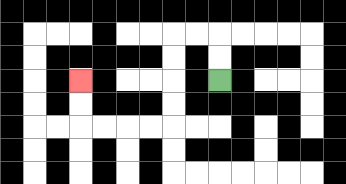{'start': '[9, 3]', 'end': '[3, 3]', 'path_directions': 'U,U,L,L,D,D,D,D,L,L,L,L,U,U', 'path_coordinates': '[[9, 3], [9, 2], [9, 1], [8, 1], [7, 1], [7, 2], [7, 3], [7, 4], [7, 5], [6, 5], [5, 5], [4, 5], [3, 5], [3, 4], [3, 3]]'}